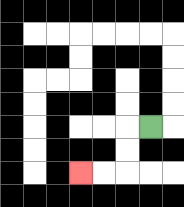{'start': '[6, 5]', 'end': '[3, 7]', 'path_directions': 'L,D,D,L,L', 'path_coordinates': '[[6, 5], [5, 5], [5, 6], [5, 7], [4, 7], [3, 7]]'}